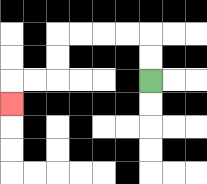{'start': '[6, 3]', 'end': '[0, 4]', 'path_directions': 'U,U,L,L,L,L,D,D,L,L,D', 'path_coordinates': '[[6, 3], [6, 2], [6, 1], [5, 1], [4, 1], [3, 1], [2, 1], [2, 2], [2, 3], [1, 3], [0, 3], [0, 4]]'}